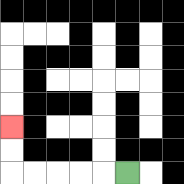{'start': '[5, 7]', 'end': '[0, 5]', 'path_directions': 'L,L,L,L,L,U,U', 'path_coordinates': '[[5, 7], [4, 7], [3, 7], [2, 7], [1, 7], [0, 7], [0, 6], [0, 5]]'}